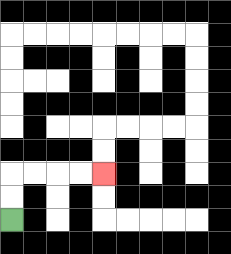{'start': '[0, 9]', 'end': '[4, 7]', 'path_directions': 'U,U,R,R,R,R', 'path_coordinates': '[[0, 9], [0, 8], [0, 7], [1, 7], [2, 7], [3, 7], [4, 7]]'}